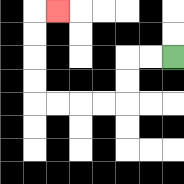{'start': '[7, 2]', 'end': '[2, 0]', 'path_directions': 'L,L,D,D,L,L,L,L,U,U,U,U,R', 'path_coordinates': '[[7, 2], [6, 2], [5, 2], [5, 3], [5, 4], [4, 4], [3, 4], [2, 4], [1, 4], [1, 3], [1, 2], [1, 1], [1, 0], [2, 0]]'}